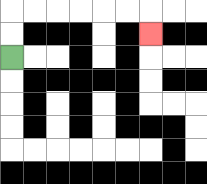{'start': '[0, 2]', 'end': '[6, 1]', 'path_directions': 'U,U,R,R,R,R,R,R,D', 'path_coordinates': '[[0, 2], [0, 1], [0, 0], [1, 0], [2, 0], [3, 0], [4, 0], [5, 0], [6, 0], [6, 1]]'}